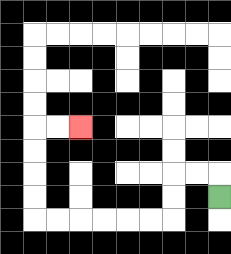{'start': '[9, 8]', 'end': '[3, 5]', 'path_directions': 'U,L,L,D,D,L,L,L,L,L,L,U,U,U,U,R,R', 'path_coordinates': '[[9, 8], [9, 7], [8, 7], [7, 7], [7, 8], [7, 9], [6, 9], [5, 9], [4, 9], [3, 9], [2, 9], [1, 9], [1, 8], [1, 7], [1, 6], [1, 5], [2, 5], [3, 5]]'}